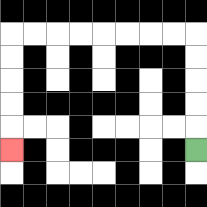{'start': '[8, 6]', 'end': '[0, 6]', 'path_directions': 'U,U,U,U,U,L,L,L,L,L,L,L,L,D,D,D,D,D', 'path_coordinates': '[[8, 6], [8, 5], [8, 4], [8, 3], [8, 2], [8, 1], [7, 1], [6, 1], [5, 1], [4, 1], [3, 1], [2, 1], [1, 1], [0, 1], [0, 2], [0, 3], [0, 4], [0, 5], [0, 6]]'}